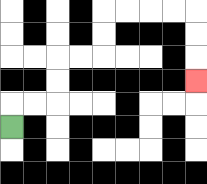{'start': '[0, 5]', 'end': '[8, 3]', 'path_directions': 'U,R,R,U,U,R,R,U,U,R,R,R,R,D,D,D', 'path_coordinates': '[[0, 5], [0, 4], [1, 4], [2, 4], [2, 3], [2, 2], [3, 2], [4, 2], [4, 1], [4, 0], [5, 0], [6, 0], [7, 0], [8, 0], [8, 1], [8, 2], [8, 3]]'}